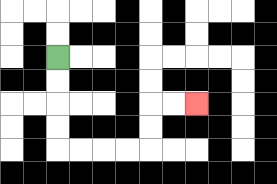{'start': '[2, 2]', 'end': '[8, 4]', 'path_directions': 'D,D,D,D,R,R,R,R,U,U,R,R', 'path_coordinates': '[[2, 2], [2, 3], [2, 4], [2, 5], [2, 6], [3, 6], [4, 6], [5, 6], [6, 6], [6, 5], [6, 4], [7, 4], [8, 4]]'}